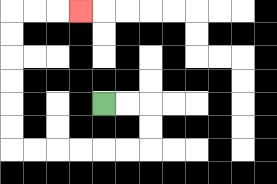{'start': '[4, 4]', 'end': '[3, 0]', 'path_directions': 'R,R,D,D,L,L,L,L,L,L,U,U,U,U,U,U,R,R,R', 'path_coordinates': '[[4, 4], [5, 4], [6, 4], [6, 5], [6, 6], [5, 6], [4, 6], [3, 6], [2, 6], [1, 6], [0, 6], [0, 5], [0, 4], [0, 3], [0, 2], [0, 1], [0, 0], [1, 0], [2, 0], [3, 0]]'}